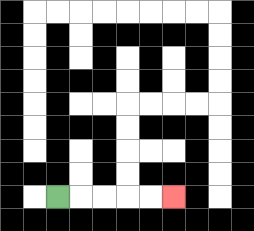{'start': '[2, 8]', 'end': '[7, 8]', 'path_directions': 'R,R,R,R,R', 'path_coordinates': '[[2, 8], [3, 8], [4, 8], [5, 8], [6, 8], [7, 8]]'}